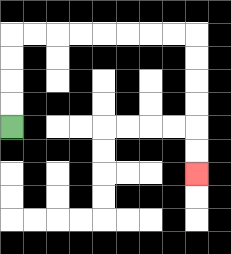{'start': '[0, 5]', 'end': '[8, 7]', 'path_directions': 'U,U,U,U,R,R,R,R,R,R,R,R,D,D,D,D,D,D', 'path_coordinates': '[[0, 5], [0, 4], [0, 3], [0, 2], [0, 1], [1, 1], [2, 1], [3, 1], [4, 1], [5, 1], [6, 1], [7, 1], [8, 1], [8, 2], [8, 3], [8, 4], [8, 5], [8, 6], [8, 7]]'}